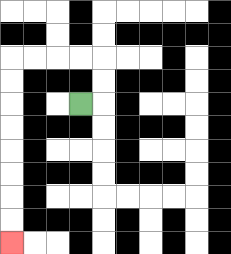{'start': '[3, 4]', 'end': '[0, 10]', 'path_directions': 'R,U,U,L,L,L,L,D,D,D,D,D,D,D,D', 'path_coordinates': '[[3, 4], [4, 4], [4, 3], [4, 2], [3, 2], [2, 2], [1, 2], [0, 2], [0, 3], [0, 4], [0, 5], [0, 6], [0, 7], [0, 8], [0, 9], [0, 10]]'}